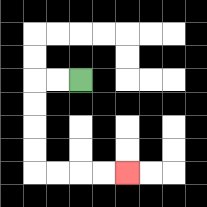{'start': '[3, 3]', 'end': '[5, 7]', 'path_directions': 'L,L,D,D,D,D,R,R,R,R', 'path_coordinates': '[[3, 3], [2, 3], [1, 3], [1, 4], [1, 5], [1, 6], [1, 7], [2, 7], [3, 7], [4, 7], [5, 7]]'}